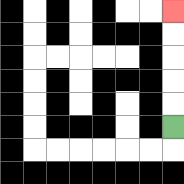{'start': '[7, 5]', 'end': '[7, 0]', 'path_directions': 'U,U,U,U,U', 'path_coordinates': '[[7, 5], [7, 4], [7, 3], [7, 2], [7, 1], [7, 0]]'}